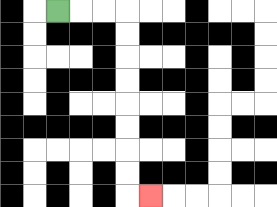{'start': '[2, 0]', 'end': '[6, 8]', 'path_directions': 'R,R,R,D,D,D,D,D,D,D,D,R', 'path_coordinates': '[[2, 0], [3, 0], [4, 0], [5, 0], [5, 1], [5, 2], [5, 3], [5, 4], [5, 5], [5, 6], [5, 7], [5, 8], [6, 8]]'}